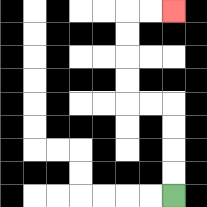{'start': '[7, 8]', 'end': '[7, 0]', 'path_directions': 'U,U,U,U,L,L,U,U,U,U,R,R', 'path_coordinates': '[[7, 8], [7, 7], [7, 6], [7, 5], [7, 4], [6, 4], [5, 4], [5, 3], [5, 2], [5, 1], [5, 0], [6, 0], [7, 0]]'}